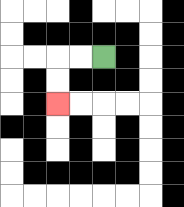{'start': '[4, 2]', 'end': '[2, 4]', 'path_directions': 'L,L,D,D', 'path_coordinates': '[[4, 2], [3, 2], [2, 2], [2, 3], [2, 4]]'}